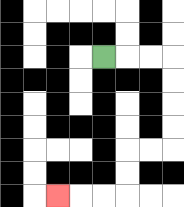{'start': '[4, 2]', 'end': '[2, 8]', 'path_directions': 'R,R,R,D,D,D,D,L,L,D,D,L,L,L', 'path_coordinates': '[[4, 2], [5, 2], [6, 2], [7, 2], [7, 3], [7, 4], [7, 5], [7, 6], [6, 6], [5, 6], [5, 7], [5, 8], [4, 8], [3, 8], [2, 8]]'}